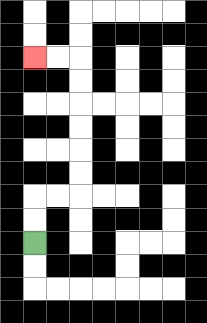{'start': '[1, 10]', 'end': '[1, 2]', 'path_directions': 'U,U,R,R,U,U,U,U,U,U,L,L', 'path_coordinates': '[[1, 10], [1, 9], [1, 8], [2, 8], [3, 8], [3, 7], [3, 6], [3, 5], [3, 4], [3, 3], [3, 2], [2, 2], [1, 2]]'}